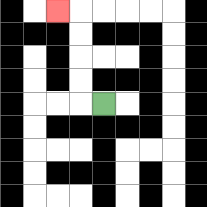{'start': '[4, 4]', 'end': '[2, 0]', 'path_directions': 'L,U,U,U,U,L', 'path_coordinates': '[[4, 4], [3, 4], [3, 3], [3, 2], [3, 1], [3, 0], [2, 0]]'}